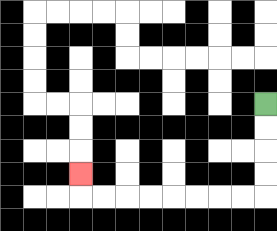{'start': '[11, 4]', 'end': '[3, 7]', 'path_directions': 'D,D,D,D,L,L,L,L,L,L,L,L,U', 'path_coordinates': '[[11, 4], [11, 5], [11, 6], [11, 7], [11, 8], [10, 8], [9, 8], [8, 8], [7, 8], [6, 8], [5, 8], [4, 8], [3, 8], [3, 7]]'}